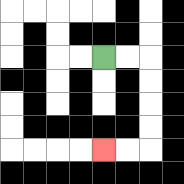{'start': '[4, 2]', 'end': '[4, 6]', 'path_directions': 'R,R,D,D,D,D,L,L', 'path_coordinates': '[[4, 2], [5, 2], [6, 2], [6, 3], [6, 4], [6, 5], [6, 6], [5, 6], [4, 6]]'}